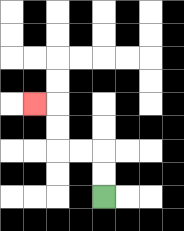{'start': '[4, 8]', 'end': '[1, 4]', 'path_directions': 'U,U,L,L,U,U,L', 'path_coordinates': '[[4, 8], [4, 7], [4, 6], [3, 6], [2, 6], [2, 5], [2, 4], [1, 4]]'}